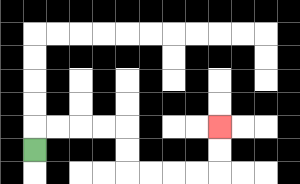{'start': '[1, 6]', 'end': '[9, 5]', 'path_directions': 'U,R,R,R,R,D,D,R,R,R,R,U,U', 'path_coordinates': '[[1, 6], [1, 5], [2, 5], [3, 5], [4, 5], [5, 5], [5, 6], [5, 7], [6, 7], [7, 7], [8, 7], [9, 7], [9, 6], [9, 5]]'}